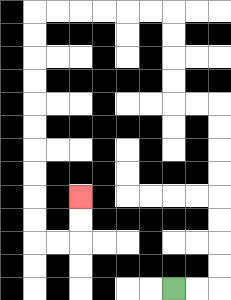{'start': '[7, 12]', 'end': '[3, 8]', 'path_directions': 'R,R,U,U,U,U,U,U,U,U,L,L,U,U,U,U,L,L,L,L,L,L,D,D,D,D,D,D,D,D,D,D,R,R,U,U', 'path_coordinates': '[[7, 12], [8, 12], [9, 12], [9, 11], [9, 10], [9, 9], [9, 8], [9, 7], [9, 6], [9, 5], [9, 4], [8, 4], [7, 4], [7, 3], [7, 2], [7, 1], [7, 0], [6, 0], [5, 0], [4, 0], [3, 0], [2, 0], [1, 0], [1, 1], [1, 2], [1, 3], [1, 4], [1, 5], [1, 6], [1, 7], [1, 8], [1, 9], [1, 10], [2, 10], [3, 10], [3, 9], [3, 8]]'}